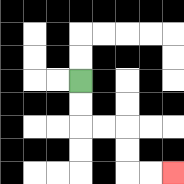{'start': '[3, 3]', 'end': '[7, 7]', 'path_directions': 'D,D,R,R,D,D,R,R', 'path_coordinates': '[[3, 3], [3, 4], [3, 5], [4, 5], [5, 5], [5, 6], [5, 7], [6, 7], [7, 7]]'}